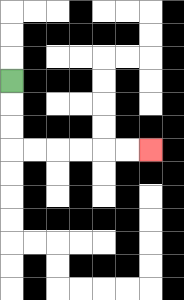{'start': '[0, 3]', 'end': '[6, 6]', 'path_directions': 'D,D,D,R,R,R,R,R,R', 'path_coordinates': '[[0, 3], [0, 4], [0, 5], [0, 6], [1, 6], [2, 6], [3, 6], [4, 6], [5, 6], [6, 6]]'}